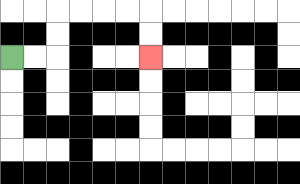{'start': '[0, 2]', 'end': '[6, 2]', 'path_directions': 'R,R,U,U,R,R,R,R,D,D', 'path_coordinates': '[[0, 2], [1, 2], [2, 2], [2, 1], [2, 0], [3, 0], [4, 0], [5, 0], [6, 0], [6, 1], [6, 2]]'}